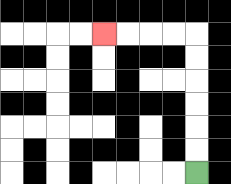{'start': '[8, 7]', 'end': '[4, 1]', 'path_directions': 'U,U,U,U,U,U,L,L,L,L', 'path_coordinates': '[[8, 7], [8, 6], [8, 5], [8, 4], [8, 3], [8, 2], [8, 1], [7, 1], [6, 1], [5, 1], [4, 1]]'}